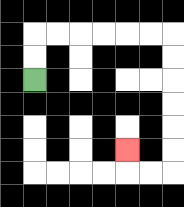{'start': '[1, 3]', 'end': '[5, 6]', 'path_directions': 'U,U,R,R,R,R,R,R,D,D,D,D,D,D,L,L,U', 'path_coordinates': '[[1, 3], [1, 2], [1, 1], [2, 1], [3, 1], [4, 1], [5, 1], [6, 1], [7, 1], [7, 2], [7, 3], [7, 4], [7, 5], [7, 6], [7, 7], [6, 7], [5, 7], [5, 6]]'}